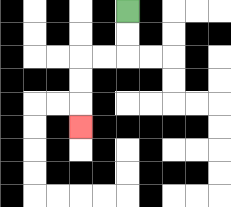{'start': '[5, 0]', 'end': '[3, 5]', 'path_directions': 'D,D,L,L,D,D,D', 'path_coordinates': '[[5, 0], [5, 1], [5, 2], [4, 2], [3, 2], [3, 3], [3, 4], [3, 5]]'}